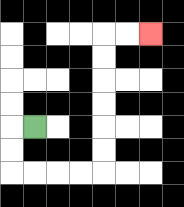{'start': '[1, 5]', 'end': '[6, 1]', 'path_directions': 'L,D,D,R,R,R,R,U,U,U,U,U,U,R,R', 'path_coordinates': '[[1, 5], [0, 5], [0, 6], [0, 7], [1, 7], [2, 7], [3, 7], [4, 7], [4, 6], [4, 5], [4, 4], [4, 3], [4, 2], [4, 1], [5, 1], [6, 1]]'}